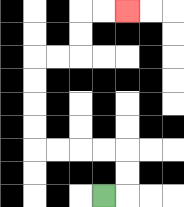{'start': '[4, 8]', 'end': '[5, 0]', 'path_directions': 'R,U,U,L,L,L,L,U,U,U,U,R,R,U,U,R,R', 'path_coordinates': '[[4, 8], [5, 8], [5, 7], [5, 6], [4, 6], [3, 6], [2, 6], [1, 6], [1, 5], [1, 4], [1, 3], [1, 2], [2, 2], [3, 2], [3, 1], [3, 0], [4, 0], [5, 0]]'}